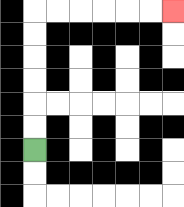{'start': '[1, 6]', 'end': '[7, 0]', 'path_directions': 'U,U,U,U,U,U,R,R,R,R,R,R', 'path_coordinates': '[[1, 6], [1, 5], [1, 4], [1, 3], [1, 2], [1, 1], [1, 0], [2, 0], [3, 0], [4, 0], [5, 0], [6, 0], [7, 0]]'}